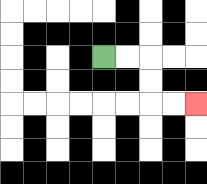{'start': '[4, 2]', 'end': '[8, 4]', 'path_directions': 'R,R,D,D,R,R', 'path_coordinates': '[[4, 2], [5, 2], [6, 2], [6, 3], [6, 4], [7, 4], [8, 4]]'}